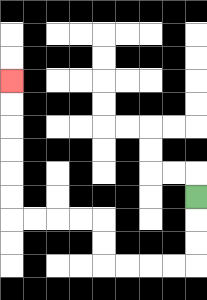{'start': '[8, 8]', 'end': '[0, 3]', 'path_directions': 'D,D,D,L,L,L,L,U,U,L,L,L,L,U,U,U,U,U,U', 'path_coordinates': '[[8, 8], [8, 9], [8, 10], [8, 11], [7, 11], [6, 11], [5, 11], [4, 11], [4, 10], [4, 9], [3, 9], [2, 9], [1, 9], [0, 9], [0, 8], [0, 7], [0, 6], [0, 5], [0, 4], [0, 3]]'}